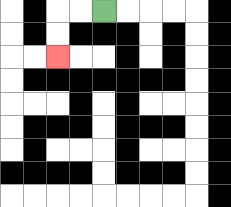{'start': '[4, 0]', 'end': '[2, 2]', 'path_directions': 'L,L,D,D', 'path_coordinates': '[[4, 0], [3, 0], [2, 0], [2, 1], [2, 2]]'}